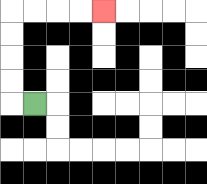{'start': '[1, 4]', 'end': '[4, 0]', 'path_directions': 'L,U,U,U,U,R,R,R,R', 'path_coordinates': '[[1, 4], [0, 4], [0, 3], [0, 2], [0, 1], [0, 0], [1, 0], [2, 0], [3, 0], [4, 0]]'}